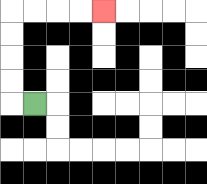{'start': '[1, 4]', 'end': '[4, 0]', 'path_directions': 'L,U,U,U,U,R,R,R,R', 'path_coordinates': '[[1, 4], [0, 4], [0, 3], [0, 2], [0, 1], [0, 0], [1, 0], [2, 0], [3, 0], [4, 0]]'}